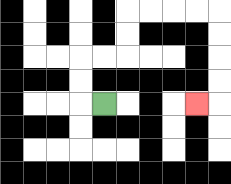{'start': '[4, 4]', 'end': '[8, 4]', 'path_directions': 'L,U,U,R,R,U,U,R,R,R,R,D,D,D,D,L', 'path_coordinates': '[[4, 4], [3, 4], [3, 3], [3, 2], [4, 2], [5, 2], [5, 1], [5, 0], [6, 0], [7, 0], [8, 0], [9, 0], [9, 1], [9, 2], [9, 3], [9, 4], [8, 4]]'}